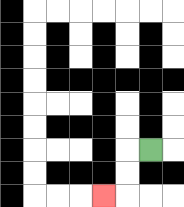{'start': '[6, 6]', 'end': '[4, 8]', 'path_directions': 'L,D,D,L', 'path_coordinates': '[[6, 6], [5, 6], [5, 7], [5, 8], [4, 8]]'}